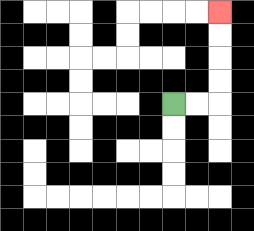{'start': '[7, 4]', 'end': '[9, 0]', 'path_directions': 'R,R,U,U,U,U', 'path_coordinates': '[[7, 4], [8, 4], [9, 4], [9, 3], [9, 2], [9, 1], [9, 0]]'}